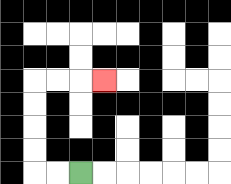{'start': '[3, 7]', 'end': '[4, 3]', 'path_directions': 'L,L,U,U,U,U,R,R,R', 'path_coordinates': '[[3, 7], [2, 7], [1, 7], [1, 6], [1, 5], [1, 4], [1, 3], [2, 3], [3, 3], [4, 3]]'}